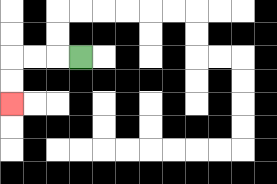{'start': '[3, 2]', 'end': '[0, 4]', 'path_directions': 'L,L,L,D,D', 'path_coordinates': '[[3, 2], [2, 2], [1, 2], [0, 2], [0, 3], [0, 4]]'}